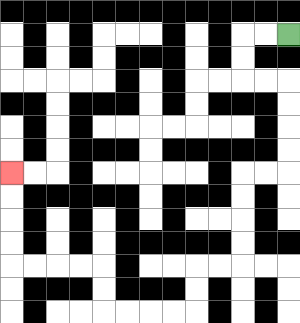{'start': '[12, 1]', 'end': '[0, 7]', 'path_directions': 'L,L,D,D,R,R,D,D,D,D,L,L,D,D,D,D,L,L,D,D,L,L,L,L,U,U,L,L,L,L,U,U,U,U', 'path_coordinates': '[[12, 1], [11, 1], [10, 1], [10, 2], [10, 3], [11, 3], [12, 3], [12, 4], [12, 5], [12, 6], [12, 7], [11, 7], [10, 7], [10, 8], [10, 9], [10, 10], [10, 11], [9, 11], [8, 11], [8, 12], [8, 13], [7, 13], [6, 13], [5, 13], [4, 13], [4, 12], [4, 11], [3, 11], [2, 11], [1, 11], [0, 11], [0, 10], [0, 9], [0, 8], [0, 7]]'}